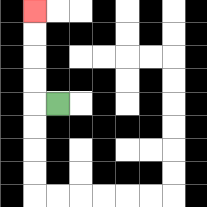{'start': '[2, 4]', 'end': '[1, 0]', 'path_directions': 'L,U,U,U,U', 'path_coordinates': '[[2, 4], [1, 4], [1, 3], [1, 2], [1, 1], [1, 0]]'}